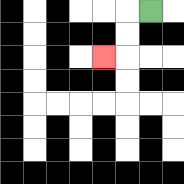{'start': '[6, 0]', 'end': '[4, 2]', 'path_directions': 'L,D,D,L', 'path_coordinates': '[[6, 0], [5, 0], [5, 1], [5, 2], [4, 2]]'}